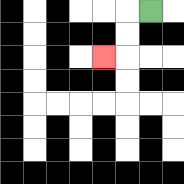{'start': '[6, 0]', 'end': '[4, 2]', 'path_directions': 'L,D,D,L', 'path_coordinates': '[[6, 0], [5, 0], [5, 1], [5, 2], [4, 2]]'}